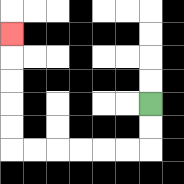{'start': '[6, 4]', 'end': '[0, 1]', 'path_directions': 'D,D,L,L,L,L,L,L,U,U,U,U,U', 'path_coordinates': '[[6, 4], [6, 5], [6, 6], [5, 6], [4, 6], [3, 6], [2, 6], [1, 6], [0, 6], [0, 5], [0, 4], [0, 3], [0, 2], [0, 1]]'}